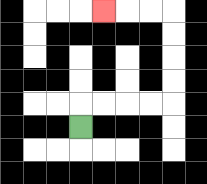{'start': '[3, 5]', 'end': '[4, 0]', 'path_directions': 'U,R,R,R,R,U,U,U,U,L,L,L', 'path_coordinates': '[[3, 5], [3, 4], [4, 4], [5, 4], [6, 4], [7, 4], [7, 3], [7, 2], [7, 1], [7, 0], [6, 0], [5, 0], [4, 0]]'}